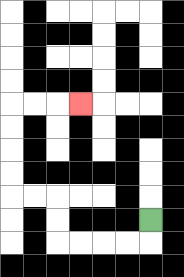{'start': '[6, 9]', 'end': '[3, 4]', 'path_directions': 'D,L,L,L,L,U,U,L,L,U,U,U,U,R,R,R', 'path_coordinates': '[[6, 9], [6, 10], [5, 10], [4, 10], [3, 10], [2, 10], [2, 9], [2, 8], [1, 8], [0, 8], [0, 7], [0, 6], [0, 5], [0, 4], [1, 4], [2, 4], [3, 4]]'}